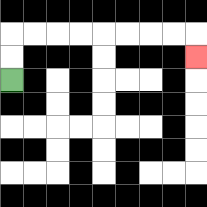{'start': '[0, 3]', 'end': '[8, 2]', 'path_directions': 'U,U,R,R,R,R,R,R,R,R,D', 'path_coordinates': '[[0, 3], [0, 2], [0, 1], [1, 1], [2, 1], [3, 1], [4, 1], [5, 1], [6, 1], [7, 1], [8, 1], [8, 2]]'}